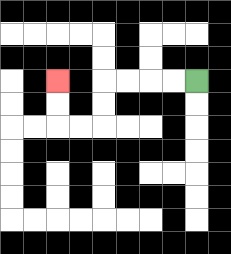{'start': '[8, 3]', 'end': '[2, 3]', 'path_directions': 'L,L,L,L,D,D,L,L,U,U', 'path_coordinates': '[[8, 3], [7, 3], [6, 3], [5, 3], [4, 3], [4, 4], [4, 5], [3, 5], [2, 5], [2, 4], [2, 3]]'}